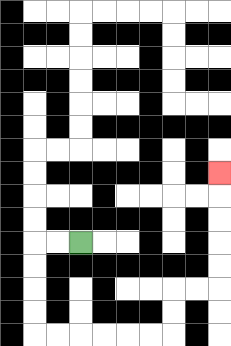{'start': '[3, 10]', 'end': '[9, 7]', 'path_directions': 'L,L,D,D,D,D,R,R,R,R,R,R,U,U,R,R,U,U,U,U,U', 'path_coordinates': '[[3, 10], [2, 10], [1, 10], [1, 11], [1, 12], [1, 13], [1, 14], [2, 14], [3, 14], [4, 14], [5, 14], [6, 14], [7, 14], [7, 13], [7, 12], [8, 12], [9, 12], [9, 11], [9, 10], [9, 9], [9, 8], [9, 7]]'}